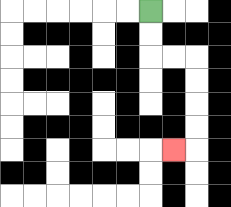{'start': '[6, 0]', 'end': '[7, 6]', 'path_directions': 'D,D,R,R,D,D,D,D,L', 'path_coordinates': '[[6, 0], [6, 1], [6, 2], [7, 2], [8, 2], [8, 3], [8, 4], [8, 5], [8, 6], [7, 6]]'}